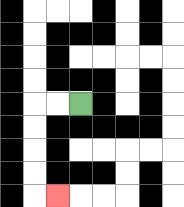{'start': '[3, 4]', 'end': '[2, 8]', 'path_directions': 'L,L,D,D,D,D,R', 'path_coordinates': '[[3, 4], [2, 4], [1, 4], [1, 5], [1, 6], [1, 7], [1, 8], [2, 8]]'}